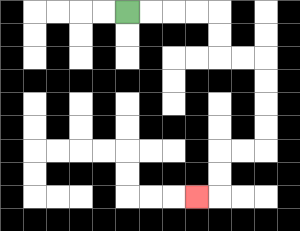{'start': '[5, 0]', 'end': '[8, 8]', 'path_directions': 'R,R,R,R,D,D,R,R,D,D,D,D,L,L,D,D,L', 'path_coordinates': '[[5, 0], [6, 0], [7, 0], [8, 0], [9, 0], [9, 1], [9, 2], [10, 2], [11, 2], [11, 3], [11, 4], [11, 5], [11, 6], [10, 6], [9, 6], [9, 7], [9, 8], [8, 8]]'}